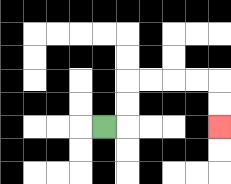{'start': '[4, 5]', 'end': '[9, 5]', 'path_directions': 'R,U,U,R,R,R,R,D,D', 'path_coordinates': '[[4, 5], [5, 5], [5, 4], [5, 3], [6, 3], [7, 3], [8, 3], [9, 3], [9, 4], [9, 5]]'}